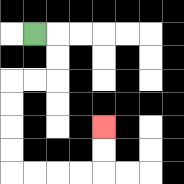{'start': '[1, 1]', 'end': '[4, 5]', 'path_directions': 'R,D,D,L,L,D,D,D,D,R,R,R,R,U,U', 'path_coordinates': '[[1, 1], [2, 1], [2, 2], [2, 3], [1, 3], [0, 3], [0, 4], [0, 5], [0, 6], [0, 7], [1, 7], [2, 7], [3, 7], [4, 7], [4, 6], [4, 5]]'}